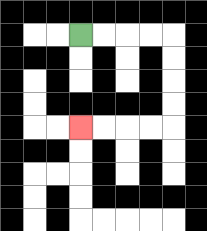{'start': '[3, 1]', 'end': '[3, 5]', 'path_directions': 'R,R,R,R,D,D,D,D,L,L,L,L', 'path_coordinates': '[[3, 1], [4, 1], [5, 1], [6, 1], [7, 1], [7, 2], [7, 3], [7, 4], [7, 5], [6, 5], [5, 5], [4, 5], [3, 5]]'}